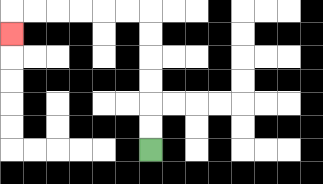{'start': '[6, 6]', 'end': '[0, 1]', 'path_directions': 'U,U,U,U,U,U,L,L,L,L,L,L,D', 'path_coordinates': '[[6, 6], [6, 5], [6, 4], [6, 3], [6, 2], [6, 1], [6, 0], [5, 0], [4, 0], [3, 0], [2, 0], [1, 0], [0, 0], [0, 1]]'}